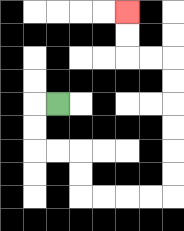{'start': '[2, 4]', 'end': '[5, 0]', 'path_directions': 'L,D,D,R,R,D,D,R,R,R,R,U,U,U,U,U,U,L,L,U,U', 'path_coordinates': '[[2, 4], [1, 4], [1, 5], [1, 6], [2, 6], [3, 6], [3, 7], [3, 8], [4, 8], [5, 8], [6, 8], [7, 8], [7, 7], [7, 6], [7, 5], [7, 4], [7, 3], [7, 2], [6, 2], [5, 2], [5, 1], [5, 0]]'}